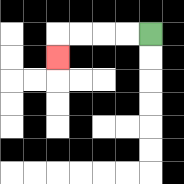{'start': '[6, 1]', 'end': '[2, 2]', 'path_directions': 'L,L,L,L,D', 'path_coordinates': '[[6, 1], [5, 1], [4, 1], [3, 1], [2, 1], [2, 2]]'}